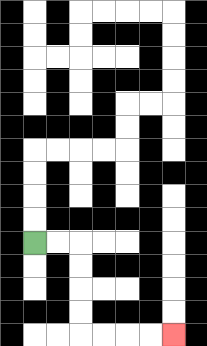{'start': '[1, 10]', 'end': '[7, 14]', 'path_directions': 'R,R,D,D,D,D,R,R,R,R', 'path_coordinates': '[[1, 10], [2, 10], [3, 10], [3, 11], [3, 12], [3, 13], [3, 14], [4, 14], [5, 14], [6, 14], [7, 14]]'}